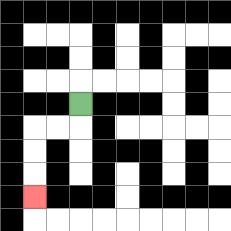{'start': '[3, 4]', 'end': '[1, 8]', 'path_directions': 'D,L,L,D,D,D', 'path_coordinates': '[[3, 4], [3, 5], [2, 5], [1, 5], [1, 6], [1, 7], [1, 8]]'}